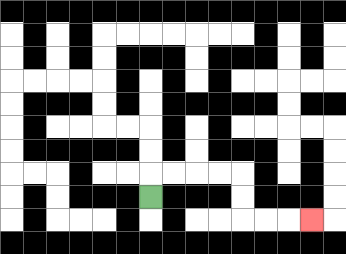{'start': '[6, 8]', 'end': '[13, 9]', 'path_directions': 'U,R,R,R,R,D,D,R,R,R', 'path_coordinates': '[[6, 8], [6, 7], [7, 7], [8, 7], [9, 7], [10, 7], [10, 8], [10, 9], [11, 9], [12, 9], [13, 9]]'}